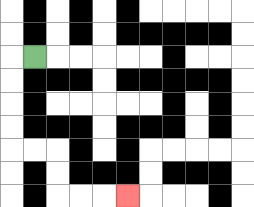{'start': '[1, 2]', 'end': '[5, 8]', 'path_directions': 'L,D,D,D,D,R,R,D,D,R,R,R', 'path_coordinates': '[[1, 2], [0, 2], [0, 3], [0, 4], [0, 5], [0, 6], [1, 6], [2, 6], [2, 7], [2, 8], [3, 8], [4, 8], [5, 8]]'}